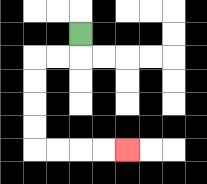{'start': '[3, 1]', 'end': '[5, 6]', 'path_directions': 'D,L,L,D,D,D,D,R,R,R,R', 'path_coordinates': '[[3, 1], [3, 2], [2, 2], [1, 2], [1, 3], [1, 4], [1, 5], [1, 6], [2, 6], [3, 6], [4, 6], [5, 6]]'}